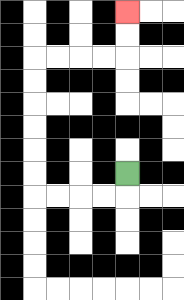{'start': '[5, 7]', 'end': '[5, 0]', 'path_directions': 'D,L,L,L,L,U,U,U,U,U,U,R,R,R,R,U,U', 'path_coordinates': '[[5, 7], [5, 8], [4, 8], [3, 8], [2, 8], [1, 8], [1, 7], [1, 6], [1, 5], [1, 4], [1, 3], [1, 2], [2, 2], [3, 2], [4, 2], [5, 2], [5, 1], [5, 0]]'}